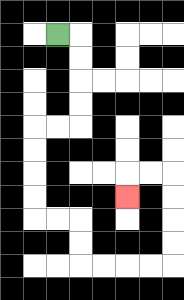{'start': '[2, 1]', 'end': '[5, 8]', 'path_directions': 'R,D,D,D,D,L,L,D,D,D,D,R,R,D,D,R,R,R,R,U,U,U,U,L,L,D', 'path_coordinates': '[[2, 1], [3, 1], [3, 2], [3, 3], [3, 4], [3, 5], [2, 5], [1, 5], [1, 6], [1, 7], [1, 8], [1, 9], [2, 9], [3, 9], [3, 10], [3, 11], [4, 11], [5, 11], [6, 11], [7, 11], [7, 10], [7, 9], [7, 8], [7, 7], [6, 7], [5, 7], [5, 8]]'}